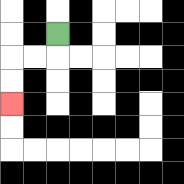{'start': '[2, 1]', 'end': '[0, 4]', 'path_directions': 'D,L,L,D,D', 'path_coordinates': '[[2, 1], [2, 2], [1, 2], [0, 2], [0, 3], [0, 4]]'}